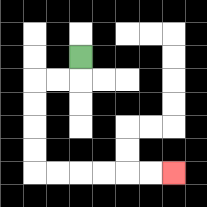{'start': '[3, 2]', 'end': '[7, 7]', 'path_directions': 'D,L,L,D,D,D,D,R,R,R,R,R,R', 'path_coordinates': '[[3, 2], [3, 3], [2, 3], [1, 3], [1, 4], [1, 5], [1, 6], [1, 7], [2, 7], [3, 7], [4, 7], [5, 7], [6, 7], [7, 7]]'}